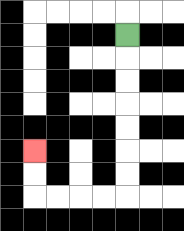{'start': '[5, 1]', 'end': '[1, 6]', 'path_directions': 'D,D,D,D,D,D,D,L,L,L,L,U,U', 'path_coordinates': '[[5, 1], [5, 2], [5, 3], [5, 4], [5, 5], [5, 6], [5, 7], [5, 8], [4, 8], [3, 8], [2, 8], [1, 8], [1, 7], [1, 6]]'}